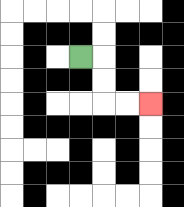{'start': '[3, 2]', 'end': '[6, 4]', 'path_directions': 'R,D,D,R,R', 'path_coordinates': '[[3, 2], [4, 2], [4, 3], [4, 4], [5, 4], [6, 4]]'}